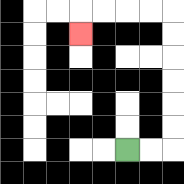{'start': '[5, 6]', 'end': '[3, 1]', 'path_directions': 'R,R,U,U,U,U,U,U,L,L,L,L,D', 'path_coordinates': '[[5, 6], [6, 6], [7, 6], [7, 5], [7, 4], [7, 3], [7, 2], [7, 1], [7, 0], [6, 0], [5, 0], [4, 0], [3, 0], [3, 1]]'}